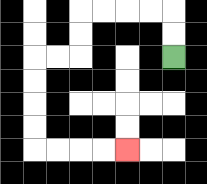{'start': '[7, 2]', 'end': '[5, 6]', 'path_directions': 'U,U,L,L,L,L,D,D,L,L,D,D,D,D,R,R,R,R', 'path_coordinates': '[[7, 2], [7, 1], [7, 0], [6, 0], [5, 0], [4, 0], [3, 0], [3, 1], [3, 2], [2, 2], [1, 2], [1, 3], [1, 4], [1, 5], [1, 6], [2, 6], [3, 6], [4, 6], [5, 6]]'}